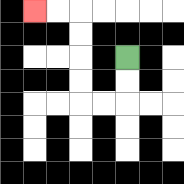{'start': '[5, 2]', 'end': '[1, 0]', 'path_directions': 'D,D,L,L,U,U,U,U,L,L', 'path_coordinates': '[[5, 2], [5, 3], [5, 4], [4, 4], [3, 4], [3, 3], [3, 2], [3, 1], [3, 0], [2, 0], [1, 0]]'}